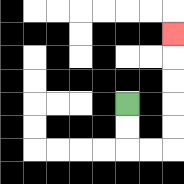{'start': '[5, 4]', 'end': '[7, 1]', 'path_directions': 'D,D,R,R,U,U,U,U,U', 'path_coordinates': '[[5, 4], [5, 5], [5, 6], [6, 6], [7, 6], [7, 5], [7, 4], [7, 3], [7, 2], [7, 1]]'}